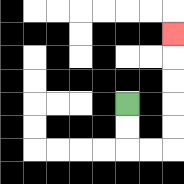{'start': '[5, 4]', 'end': '[7, 1]', 'path_directions': 'D,D,R,R,U,U,U,U,U', 'path_coordinates': '[[5, 4], [5, 5], [5, 6], [6, 6], [7, 6], [7, 5], [7, 4], [7, 3], [7, 2], [7, 1]]'}